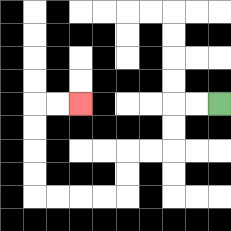{'start': '[9, 4]', 'end': '[3, 4]', 'path_directions': 'L,L,D,D,L,L,D,D,L,L,L,L,U,U,U,U,R,R', 'path_coordinates': '[[9, 4], [8, 4], [7, 4], [7, 5], [7, 6], [6, 6], [5, 6], [5, 7], [5, 8], [4, 8], [3, 8], [2, 8], [1, 8], [1, 7], [1, 6], [1, 5], [1, 4], [2, 4], [3, 4]]'}